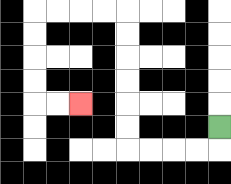{'start': '[9, 5]', 'end': '[3, 4]', 'path_directions': 'D,L,L,L,L,U,U,U,U,U,U,L,L,L,L,D,D,D,D,R,R', 'path_coordinates': '[[9, 5], [9, 6], [8, 6], [7, 6], [6, 6], [5, 6], [5, 5], [5, 4], [5, 3], [5, 2], [5, 1], [5, 0], [4, 0], [3, 0], [2, 0], [1, 0], [1, 1], [1, 2], [1, 3], [1, 4], [2, 4], [3, 4]]'}